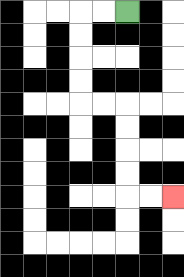{'start': '[5, 0]', 'end': '[7, 8]', 'path_directions': 'L,L,D,D,D,D,R,R,D,D,D,D,R,R', 'path_coordinates': '[[5, 0], [4, 0], [3, 0], [3, 1], [3, 2], [3, 3], [3, 4], [4, 4], [5, 4], [5, 5], [5, 6], [5, 7], [5, 8], [6, 8], [7, 8]]'}